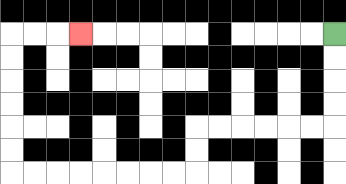{'start': '[14, 1]', 'end': '[3, 1]', 'path_directions': 'D,D,D,D,L,L,L,L,L,L,D,D,L,L,L,L,L,L,L,L,U,U,U,U,U,U,R,R,R', 'path_coordinates': '[[14, 1], [14, 2], [14, 3], [14, 4], [14, 5], [13, 5], [12, 5], [11, 5], [10, 5], [9, 5], [8, 5], [8, 6], [8, 7], [7, 7], [6, 7], [5, 7], [4, 7], [3, 7], [2, 7], [1, 7], [0, 7], [0, 6], [0, 5], [0, 4], [0, 3], [0, 2], [0, 1], [1, 1], [2, 1], [3, 1]]'}